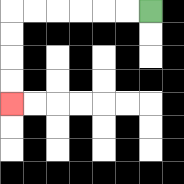{'start': '[6, 0]', 'end': '[0, 4]', 'path_directions': 'L,L,L,L,L,L,D,D,D,D', 'path_coordinates': '[[6, 0], [5, 0], [4, 0], [3, 0], [2, 0], [1, 0], [0, 0], [0, 1], [0, 2], [0, 3], [0, 4]]'}